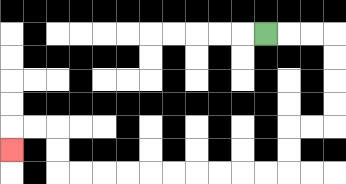{'start': '[11, 1]', 'end': '[0, 6]', 'path_directions': 'R,R,R,D,D,D,D,L,L,D,D,L,L,L,L,L,L,L,L,L,L,U,U,L,L,D', 'path_coordinates': '[[11, 1], [12, 1], [13, 1], [14, 1], [14, 2], [14, 3], [14, 4], [14, 5], [13, 5], [12, 5], [12, 6], [12, 7], [11, 7], [10, 7], [9, 7], [8, 7], [7, 7], [6, 7], [5, 7], [4, 7], [3, 7], [2, 7], [2, 6], [2, 5], [1, 5], [0, 5], [0, 6]]'}